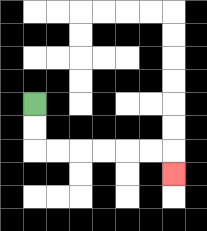{'start': '[1, 4]', 'end': '[7, 7]', 'path_directions': 'D,D,R,R,R,R,R,R,D', 'path_coordinates': '[[1, 4], [1, 5], [1, 6], [2, 6], [3, 6], [4, 6], [5, 6], [6, 6], [7, 6], [7, 7]]'}